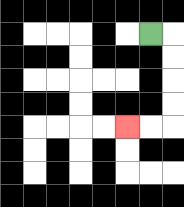{'start': '[6, 1]', 'end': '[5, 5]', 'path_directions': 'R,D,D,D,D,L,L', 'path_coordinates': '[[6, 1], [7, 1], [7, 2], [7, 3], [7, 4], [7, 5], [6, 5], [5, 5]]'}